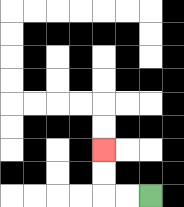{'start': '[6, 8]', 'end': '[4, 6]', 'path_directions': 'L,L,U,U', 'path_coordinates': '[[6, 8], [5, 8], [4, 8], [4, 7], [4, 6]]'}